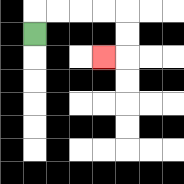{'start': '[1, 1]', 'end': '[4, 2]', 'path_directions': 'U,R,R,R,R,D,D,L', 'path_coordinates': '[[1, 1], [1, 0], [2, 0], [3, 0], [4, 0], [5, 0], [5, 1], [5, 2], [4, 2]]'}